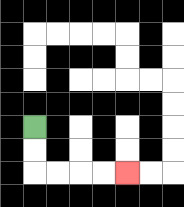{'start': '[1, 5]', 'end': '[5, 7]', 'path_directions': 'D,D,R,R,R,R', 'path_coordinates': '[[1, 5], [1, 6], [1, 7], [2, 7], [3, 7], [4, 7], [5, 7]]'}